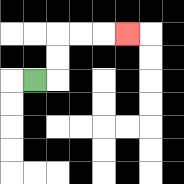{'start': '[1, 3]', 'end': '[5, 1]', 'path_directions': 'R,U,U,R,R,R', 'path_coordinates': '[[1, 3], [2, 3], [2, 2], [2, 1], [3, 1], [4, 1], [5, 1]]'}